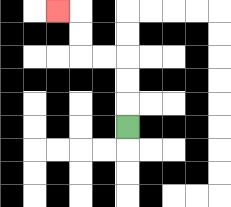{'start': '[5, 5]', 'end': '[2, 0]', 'path_directions': 'U,U,U,L,L,U,U,L', 'path_coordinates': '[[5, 5], [5, 4], [5, 3], [5, 2], [4, 2], [3, 2], [3, 1], [3, 0], [2, 0]]'}